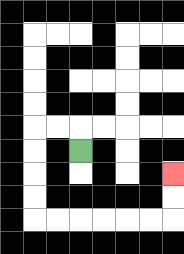{'start': '[3, 6]', 'end': '[7, 7]', 'path_directions': 'U,L,L,D,D,D,D,R,R,R,R,R,R,U,U', 'path_coordinates': '[[3, 6], [3, 5], [2, 5], [1, 5], [1, 6], [1, 7], [1, 8], [1, 9], [2, 9], [3, 9], [4, 9], [5, 9], [6, 9], [7, 9], [7, 8], [7, 7]]'}